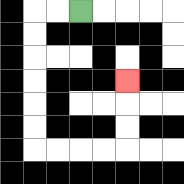{'start': '[3, 0]', 'end': '[5, 3]', 'path_directions': 'L,L,D,D,D,D,D,D,R,R,R,R,U,U,U', 'path_coordinates': '[[3, 0], [2, 0], [1, 0], [1, 1], [1, 2], [1, 3], [1, 4], [1, 5], [1, 6], [2, 6], [3, 6], [4, 6], [5, 6], [5, 5], [5, 4], [5, 3]]'}